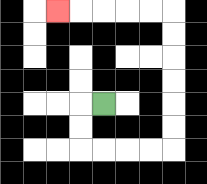{'start': '[4, 4]', 'end': '[2, 0]', 'path_directions': 'L,D,D,R,R,R,R,U,U,U,U,U,U,L,L,L,L,L', 'path_coordinates': '[[4, 4], [3, 4], [3, 5], [3, 6], [4, 6], [5, 6], [6, 6], [7, 6], [7, 5], [7, 4], [7, 3], [7, 2], [7, 1], [7, 0], [6, 0], [5, 0], [4, 0], [3, 0], [2, 0]]'}